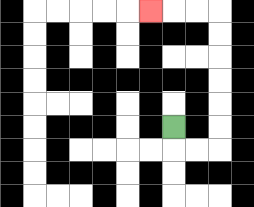{'start': '[7, 5]', 'end': '[6, 0]', 'path_directions': 'D,R,R,U,U,U,U,U,U,L,L,L', 'path_coordinates': '[[7, 5], [7, 6], [8, 6], [9, 6], [9, 5], [9, 4], [9, 3], [9, 2], [9, 1], [9, 0], [8, 0], [7, 0], [6, 0]]'}